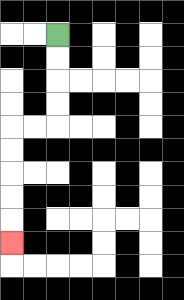{'start': '[2, 1]', 'end': '[0, 10]', 'path_directions': 'D,D,D,D,L,L,D,D,D,D,D', 'path_coordinates': '[[2, 1], [2, 2], [2, 3], [2, 4], [2, 5], [1, 5], [0, 5], [0, 6], [0, 7], [0, 8], [0, 9], [0, 10]]'}